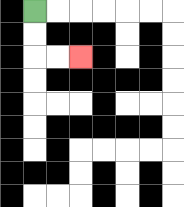{'start': '[1, 0]', 'end': '[3, 2]', 'path_directions': 'D,D,R,R', 'path_coordinates': '[[1, 0], [1, 1], [1, 2], [2, 2], [3, 2]]'}